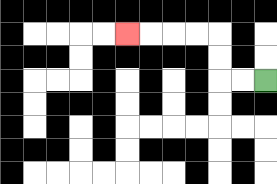{'start': '[11, 3]', 'end': '[5, 1]', 'path_directions': 'L,L,U,U,L,L,L,L', 'path_coordinates': '[[11, 3], [10, 3], [9, 3], [9, 2], [9, 1], [8, 1], [7, 1], [6, 1], [5, 1]]'}